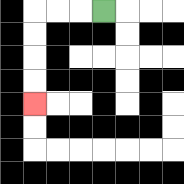{'start': '[4, 0]', 'end': '[1, 4]', 'path_directions': 'L,L,L,D,D,D,D', 'path_coordinates': '[[4, 0], [3, 0], [2, 0], [1, 0], [1, 1], [1, 2], [1, 3], [1, 4]]'}